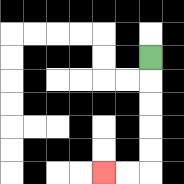{'start': '[6, 2]', 'end': '[4, 7]', 'path_directions': 'D,D,D,D,D,L,L', 'path_coordinates': '[[6, 2], [6, 3], [6, 4], [6, 5], [6, 6], [6, 7], [5, 7], [4, 7]]'}